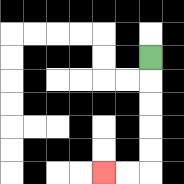{'start': '[6, 2]', 'end': '[4, 7]', 'path_directions': 'D,D,D,D,D,L,L', 'path_coordinates': '[[6, 2], [6, 3], [6, 4], [6, 5], [6, 6], [6, 7], [5, 7], [4, 7]]'}